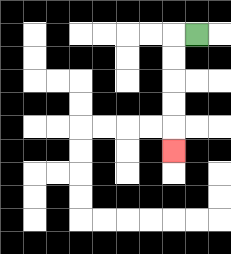{'start': '[8, 1]', 'end': '[7, 6]', 'path_directions': 'L,D,D,D,D,D', 'path_coordinates': '[[8, 1], [7, 1], [7, 2], [7, 3], [7, 4], [7, 5], [7, 6]]'}